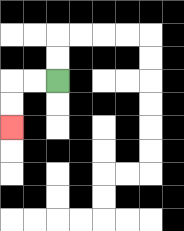{'start': '[2, 3]', 'end': '[0, 5]', 'path_directions': 'L,L,D,D', 'path_coordinates': '[[2, 3], [1, 3], [0, 3], [0, 4], [0, 5]]'}